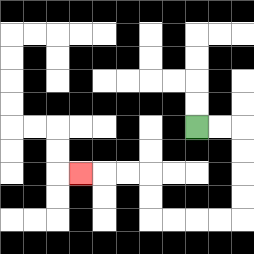{'start': '[8, 5]', 'end': '[3, 7]', 'path_directions': 'R,R,D,D,D,D,L,L,L,L,U,U,L,L,L', 'path_coordinates': '[[8, 5], [9, 5], [10, 5], [10, 6], [10, 7], [10, 8], [10, 9], [9, 9], [8, 9], [7, 9], [6, 9], [6, 8], [6, 7], [5, 7], [4, 7], [3, 7]]'}